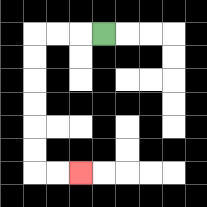{'start': '[4, 1]', 'end': '[3, 7]', 'path_directions': 'L,L,L,D,D,D,D,D,D,R,R', 'path_coordinates': '[[4, 1], [3, 1], [2, 1], [1, 1], [1, 2], [1, 3], [1, 4], [1, 5], [1, 6], [1, 7], [2, 7], [3, 7]]'}